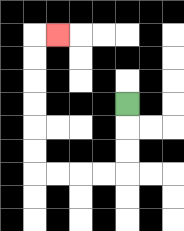{'start': '[5, 4]', 'end': '[2, 1]', 'path_directions': 'D,D,D,L,L,L,L,U,U,U,U,U,U,R', 'path_coordinates': '[[5, 4], [5, 5], [5, 6], [5, 7], [4, 7], [3, 7], [2, 7], [1, 7], [1, 6], [1, 5], [1, 4], [1, 3], [1, 2], [1, 1], [2, 1]]'}